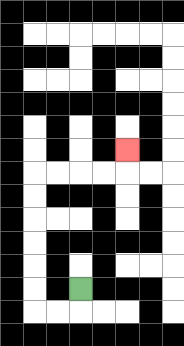{'start': '[3, 12]', 'end': '[5, 6]', 'path_directions': 'D,L,L,U,U,U,U,U,U,R,R,R,R,U', 'path_coordinates': '[[3, 12], [3, 13], [2, 13], [1, 13], [1, 12], [1, 11], [1, 10], [1, 9], [1, 8], [1, 7], [2, 7], [3, 7], [4, 7], [5, 7], [5, 6]]'}